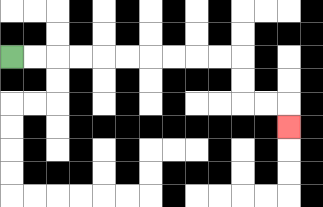{'start': '[0, 2]', 'end': '[12, 5]', 'path_directions': 'R,R,R,R,R,R,R,R,R,R,D,D,R,R,D', 'path_coordinates': '[[0, 2], [1, 2], [2, 2], [3, 2], [4, 2], [5, 2], [6, 2], [7, 2], [8, 2], [9, 2], [10, 2], [10, 3], [10, 4], [11, 4], [12, 4], [12, 5]]'}